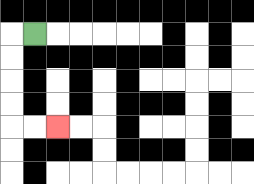{'start': '[1, 1]', 'end': '[2, 5]', 'path_directions': 'L,D,D,D,D,R,R', 'path_coordinates': '[[1, 1], [0, 1], [0, 2], [0, 3], [0, 4], [0, 5], [1, 5], [2, 5]]'}